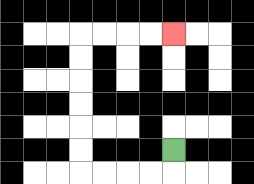{'start': '[7, 6]', 'end': '[7, 1]', 'path_directions': 'D,L,L,L,L,U,U,U,U,U,U,R,R,R,R', 'path_coordinates': '[[7, 6], [7, 7], [6, 7], [5, 7], [4, 7], [3, 7], [3, 6], [3, 5], [3, 4], [3, 3], [3, 2], [3, 1], [4, 1], [5, 1], [6, 1], [7, 1]]'}